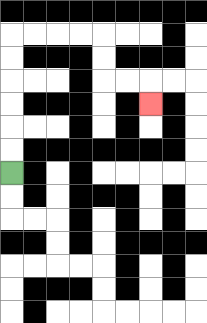{'start': '[0, 7]', 'end': '[6, 4]', 'path_directions': 'U,U,U,U,U,U,R,R,R,R,D,D,R,R,D', 'path_coordinates': '[[0, 7], [0, 6], [0, 5], [0, 4], [0, 3], [0, 2], [0, 1], [1, 1], [2, 1], [3, 1], [4, 1], [4, 2], [4, 3], [5, 3], [6, 3], [6, 4]]'}